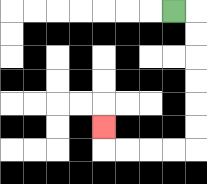{'start': '[7, 0]', 'end': '[4, 5]', 'path_directions': 'R,D,D,D,D,D,D,L,L,L,L,U', 'path_coordinates': '[[7, 0], [8, 0], [8, 1], [8, 2], [8, 3], [8, 4], [8, 5], [8, 6], [7, 6], [6, 6], [5, 6], [4, 6], [4, 5]]'}